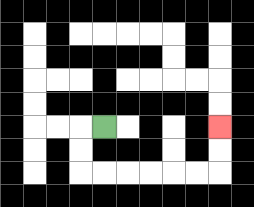{'start': '[4, 5]', 'end': '[9, 5]', 'path_directions': 'L,D,D,R,R,R,R,R,R,U,U', 'path_coordinates': '[[4, 5], [3, 5], [3, 6], [3, 7], [4, 7], [5, 7], [6, 7], [7, 7], [8, 7], [9, 7], [9, 6], [9, 5]]'}